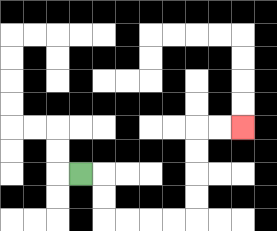{'start': '[3, 7]', 'end': '[10, 5]', 'path_directions': 'R,D,D,R,R,R,R,U,U,U,U,R,R', 'path_coordinates': '[[3, 7], [4, 7], [4, 8], [4, 9], [5, 9], [6, 9], [7, 9], [8, 9], [8, 8], [8, 7], [8, 6], [8, 5], [9, 5], [10, 5]]'}